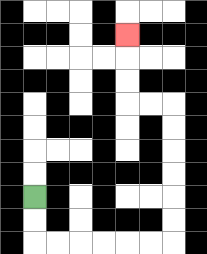{'start': '[1, 8]', 'end': '[5, 1]', 'path_directions': 'D,D,R,R,R,R,R,R,U,U,U,U,U,U,L,L,U,U,U', 'path_coordinates': '[[1, 8], [1, 9], [1, 10], [2, 10], [3, 10], [4, 10], [5, 10], [6, 10], [7, 10], [7, 9], [7, 8], [7, 7], [7, 6], [7, 5], [7, 4], [6, 4], [5, 4], [5, 3], [5, 2], [5, 1]]'}